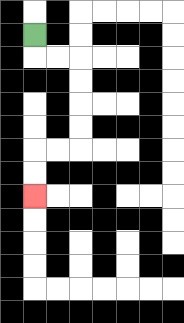{'start': '[1, 1]', 'end': '[1, 8]', 'path_directions': 'D,R,R,D,D,D,D,L,L,D,D', 'path_coordinates': '[[1, 1], [1, 2], [2, 2], [3, 2], [3, 3], [3, 4], [3, 5], [3, 6], [2, 6], [1, 6], [1, 7], [1, 8]]'}